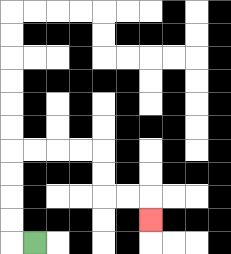{'start': '[1, 10]', 'end': '[6, 9]', 'path_directions': 'L,U,U,U,U,R,R,R,R,D,D,R,R,D', 'path_coordinates': '[[1, 10], [0, 10], [0, 9], [0, 8], [0, 7], [0, 6], [1, 6], [2, 6], [3, 6], [4, 6], [4, 7], [4, 8], [5, 8], [6, 8], [6, 9]]'}